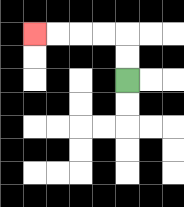{'start': '[5, 3]', 'end': '[1, 1]', 'path_directions': 'U,U,L,L,L,L', 'path_coordinates': '[[5, 3], [5, 2], [5, 1], [4, 1], [3, 1], [2, 1], [1, 1]]'}